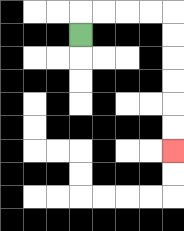{'start': '[3, 1]', 'end': '[7, 6]', 'path_directions': 'U,R,R,R,R,D,D,D,D,D,D', 'path_coordinates': '[[3, 1], [3, 0], [4, 0], [5, 0], [6, 0], [7, 0], [7, 1], [7, 2], [7, 3], [7, 4], [7, 5], [7, 6]]'}